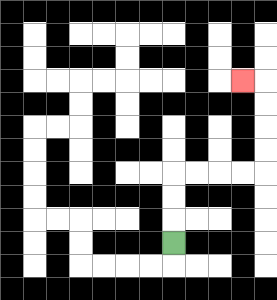{'start': '[7, 10]', 'end': '[10, 3]', 'path_directions': 'U,U,U,R,R,R,R,U,U,U,U,L', 'path_coordinates': '[[7, 10], [7, 9], [7, 8], [7, 7], [8, 7], [9, 7], [10, 7], [11, 7], [11, 6], [11, 5], [11, 4], [11, 3], [10, 3]]'}